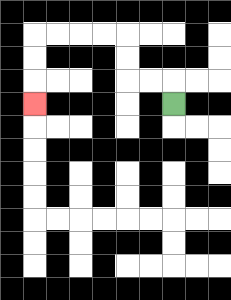{'start': '[7, 4]', 'end': '[1, 4]', 'path_directions': 'U,L,L,U,U,L,L,L,L,D,D,D', 'path_coordinates': '[[7, 4], [7, 3], [6, 3], [5, 3], [5, 2], [5, 1], [4, 1], [3, 1], [2, 1], [1, 1], [1, 2], [1, 3], [1, 4]]'}